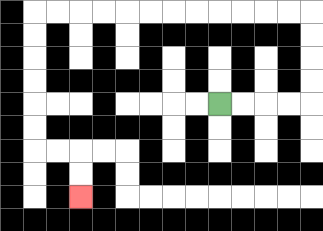{'start': '[9, 4]', 'end': '[3, 8]', 'path_directions': 'R,R,R,R,U,U,U,U,L,L,L,L,L,L,L,L,L,L,L,L,D,D,D,D,D,D,R,R,D,D', 'path_coordinates': '[[9, 4], [10, 4], [11, 4], [12, 4], [13, 4], [13, 3], [13, 2], [13, 1], [13, 0], [12, 0], [11, 0], [10, 0], [9, 0], [8, 0], [7, 0], [6, 0], [5, 0], [4, 0], [3, 0], [2, 0], [1, 0], [1, 1], [1, 2], [1, 3], [1, 4], [1, 5], [1, 6], [2, 6], [3, 6], [3, 7], [3, 8]]'}